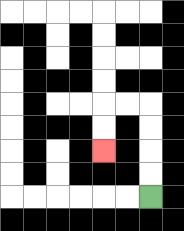{'start': '[6, 8]', 'end': '[4, 6]', 'path_directions': 'U,U,U,U,L,L,D,D', 'path_coordinates': '[[6, 8], [6, 7], [6, 6], [6, 5], [6, 4], [5, 4], [4, 4], [4, 5], [4, 6]]'}